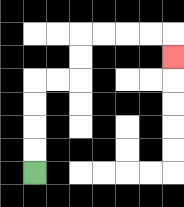{'start': '[1, 7]', 'end': '[7, 2]', 'path_directions': 'U,U,U,U,R,R,U,U,R,R,R,R,D', 'path_coordinates': '[[1, 7], [1, 6], [1, 5], [1, 4], [1, 3], [2, 3], [3, 3], [3, 2], [3, 1], [4, 1], [5, 1], [6, 1], [7, 1], [7, 2]]'}